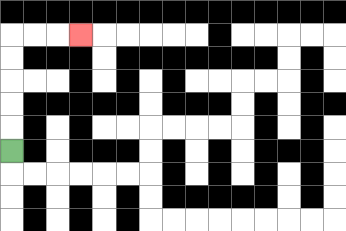{'start': '[0, 6]', 'end': '[3, 1]', 'path_directions': 'U,U,U,U,U,R,R,R', 'path_coordinates': '[[0, 6], [0, 5], [0, 4], [0, 3], [0, 2], [0, 1], [1, 1], [2, 1], [3, 1]]'}